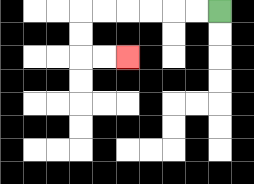{'start': '[9, 0]', 'end': '[5, 2]', 'path_directions': 'L,L,L,L,L,L,D,D,R,R', 'path_coordinates': '[[9, 0], [8, 0], [7, 0], [6, 0], [5, 0], [4, 0], [3, 0], [3, 1], [3, 2], [4, 2], [5, 2]]'}